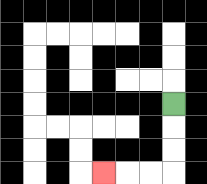{'start': '[7, 4]', 'end': '[4, 7]', 'path_directions': 'D,D,D,L,L,L', 'path_coordinates': '[[7, 4], [7, 5], [7, 6], [7, 7], [6, 7], [5, 7], [4, 7]]'}